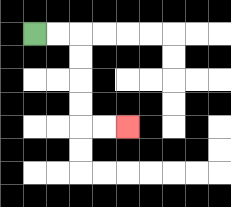{'start': '[1, 1]', 'end': '[5, 5]', 'path_directions': 'R,R,D,D,D,D,R,R', 'path_coordinates': '[[1, 1], [2, 1], [3, 1], [3, 2], [3, 3], [3, 4], [3, 5], [4, 5], [5, 5]]'}